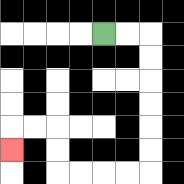{'start': '[4, 1]', 'end': '[0, 6]', 'path_directions': 'R,R,D,D,D,D,D,D,L,L,L,L,U,U,L,L,D', 'path_coordinates': '[[4, 1], [5, 1], [6, 1], [6, 2], [6, 3], [6, 4], [6, 5], [6, 6], [6, 7], [5, 7], [4, 7], [3, 7], [2, 7], [2, 6], [2, 5], [1, 5], [0, 5], [0, 6]]'}